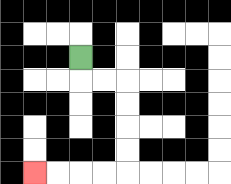{'start': '[3, 2]', 'end': '[1, 7]', 'path_directions': 'D,R,R,D,D,D,D,L,L,L,L', 'path_coordinates': '[[3, 2], [3, 3], [4, 3], [5, 3], [5, 4], [5, 5], [5, 6], [5, 7], [4, 7], [3, 7], [2, 7], [1, 7]]'}